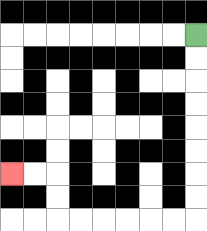{'start': '[8, 1]', 'end': '[0, 7]', 'path_directions': 'D,D,D,D,D,D,D,D,L,L,L,L,L,L,U,U,L,L', 'path_coordinates': '[[8, 1], [8, 2], [8, 3], [8, 4], [8, 5], [8, 6], [8, 7], [8, 8], [8, 9], [7, 9], [6, 9], [5, 9], [4, 9], [3, 9], [2, 9], [2, 8], [2, 7], [1, 7], [0, 7]]'}